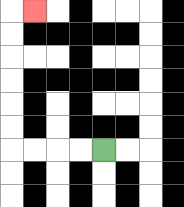{'start': '[4, 6]', 'end': '[1, 0]', 'path_directions': 'L,L,L,L,U,U,U,U,U,U,R', 'path_coordinates': '[[4, 6], [3, 6], [2, 6], [1, 6], [0, 6], [0, 5], [0, 4], [0, 3], [0, 2], [0, 1], [0, 0], [1, 0]]'}